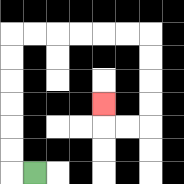{'start': '[1, 7]', 'end': '[4, 4]', 'path_directions': 'L,U,U,U,U,U,U,R,R,R,R,R,R,D,D,D,D,L,L,U', 'path_coordinates': '[[1, 7], [0, 7], [0, 6], [0, 5], [0, 4], [0, 3], [0, 2], [0, 1], [1, 1], [2, 1], [3, 1], [4, 1], [5, 1], [6, 1], [6, 2], [6, 3], [6, 4], [6, 5], [5, 5], [4, 5], [4, 4]]'}